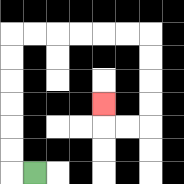{'start': '[1, 7]', 'end': '[4, 4]', 'path_directions': 'L,U,U,U,U,U,U,R,R,R,R,R,R,D,D,D,D,L,L,U', 'path_coordinates': '[[1, 7], [0, 7], [0, 6], [0, 5], [0, 4], [0, 3], [0, 2], [0, 1], [1, 1], [2, 1], [3, 1], [4, 1], [5, 1], [6, 1], [6, 2], [6, 3], [6, 4], [6, 5], [5, 5], [4, 5], [4, 4]]'}